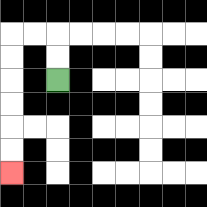{'start': '[2, 3]', 'end': '[0, 7]', 'path_directions': 'U,U,L,L,D,D,D,D,D,D', 'path_coordinates': '[[2, 3], [2, 2], [2, 1], [1, 1], [0, 1], [0, 2], [0, 3], [0, 4], [0, 5], [0, 6], [0, 7]]'}